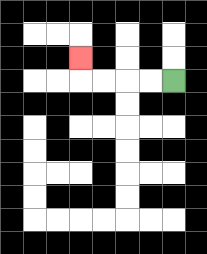{'start': '[7, 3]', 'end': '[3, 2]', 'path_directions': 'L,L,L,L,U', 'path_coordinates': '[[7, 3], [6, 3], [5, 3], [4, 3], [3, 3], [3, 2]]'}